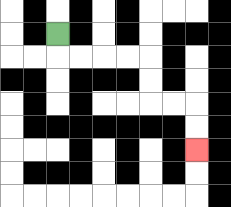{'start': '[2, 1]', 'end': '[8, 6]', 'path_directions': 'D,R,R,R,R,D,D,R,R,D,D', 'path_coordinates': '[[2, 1], [2, 2], [3, 2], [4, 2], [5, 2], [6, 2], [6, 3], [6, 4], [7, 4], [8, 4], [8, 5], [8, 6]]'}